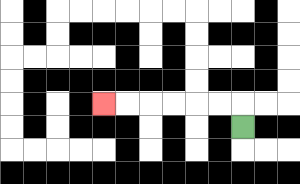{'start': '[10, 5]', 'end': '[4, 4]', 'path_directions': 'U,L,L,L,L,L,L', 'path_coordinates': '[[10, 5], [10, 4], [9, 4], [8, 4], [7, 4], [6, 4], [5, 4], [4, 4]]'}